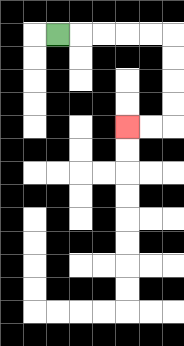{'start': '[2, 1]', 'end': '[5, 5]', 'path_directions': 'R,R,R,R,R,D,D,D,D,L,L', 'path_coordinates': '[[2, 1], [3, 1], [4, 1], [5, 1], [6, 1], [7, 1], [7, 2], [7, 3], [7, 4], [7, 5], [6, 5], [5, 5]]'}